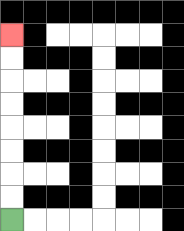{'start': '[0, 9]', 'end': '[0, 1]', 'path_directions': 'U,U,U,U,U,U,U,U', 'path_coordinates': '[[0, 9], [0, 8], [0, 7], [0, 6], [0, 5], [0, 4], [0, 3], [0, 2], [0, 1]]'}